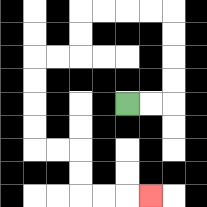{'start': '[5, 4]', 'end': '[6, 8]', 'path_directions': 'R,R,U,U,U,U,L,L,L,L,D,D,L,L,D,D,D,D,R,R,D,D,R,R,R', 'path_coordinates': '[[5, 4], [6, 4], [7, 4], [7, 3], [7, 2], [7, 1], [7, 0], [6, 0], [5, 0], [4, 0], [3, 0], [3, 1], [3, 2], [2, 2], [1, 2], [1, 3], [1, 4], [1, 5], [1, 6], [2, 6], [3, 6], [3, 7], [3, 8], [4, 8], [5, 8], [6, 8]]'}